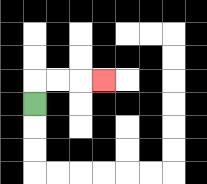{'start': '[1, 4]', 'end': '[4, 3]', 'path_directions': 'U,R,R,R', 'path_coordinates': '[[1, 4], [1, 3], [2, 3], [3, 3], [4, 3]]'}